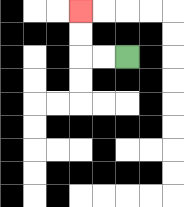{'start': '[5, 2]', 'end': '[3, 0]', 'path_directions': 'L,L,U,U', 'path_coordinates': '[[5, 2], [4, 2], [3, 2], [3, 1], [3, 0]]'}